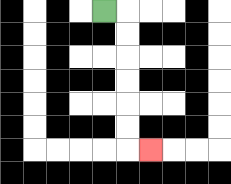{'start': '[4, 0]', 'end': '[6, 6]', 'path_directions': 'R,D,D,D,D,D,D,R', 'path_coordinates': '[[4, 0], [5, 0], [5, 1], [5, 2], [5, 3], [5, 4], [5, 5], [5, 6], [6, 6]]'}